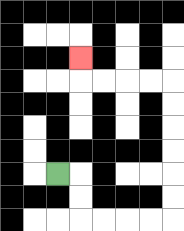{'start': '[2, 7]', 'end': '[3, 2]', 'path_directions': 'R,D,D,R,R,R,R,U,U,U,U,U,U,L,L,L,L,U', 'path_coordinates': '[[2, 7], [3, 7], [3, 8], [3, 9], [4, 9], [5, 9], [6, 9], [7, 9], [7, 8], [7, 7], [7, 6], [7, 5], [7, 4], [7, 3], [6, 3], [5, 3], [4, 3], [3, 3], [3, 2]]'}